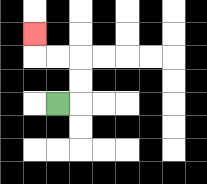{'start': '[2, 4]', 'end': '[1, 1]', 'path_directions': 'R,U,U,L,L,U', 'path_coordinates': '[[2, 4], [3, 4], [3, 3], [3, 2], [2, 2], [1, 2], [1, 1]]'}